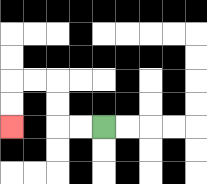{'start': '[4, 5]', 'end': '[0, 5]', 'path_directions': 'L,L,U,U,L,L,D,D', 'path_coordinates': '[[4, 5], [3, 5], [2, 5], [2, 4], [2, 3], [1, 3], [0, 3], [0, 4], [0, 5]]'}